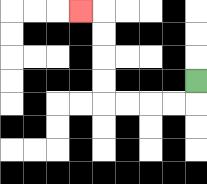{'start': '[8, 3]', 'end': '[3, 0]', 'path_directions': 'D,L,L,L,L,U,U,U,U,L', 'path_coordinates': '[[8, 3], [8, 4], [7, 4], [6, 4], [5, 4], [4, 4], [4, 3], [4, 2], [4, 1], [4, 0], [3, 0]]'}